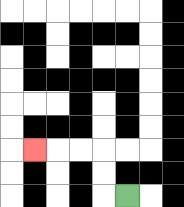{'start': '[5, 8]', 'end': '[1, 6]', 'path_directions': 'L,U,U,L,L,L', 'path_coordinates': '[[5, 8], [4, 8], [4, 7], [4, 6], [3, 6], [2, 6], [1, 6]]'}